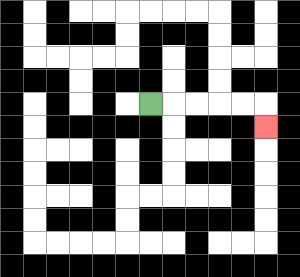{'start': '[6, 4]', 'end': '[11, 5]', 'path_directions': 'R,R,R,R,R,D', 'path_coordinates': '[[6, 4], [7, 4], [8, 4], [9, 4], [10, 4], [11, 4], [11, 5]]'}